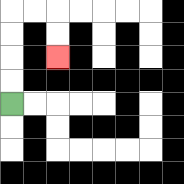{'start': '[0, 4]', 'end': '[2, 2]', 'path_directions': 'U,U,U,U,R,R,D,D', 'path_coordinates': '[[0, 4], [0, 3], [0, 2], [0, 1], [0, 0], [1, 0], [2, 0], [2, 1], [2, 2]]'}